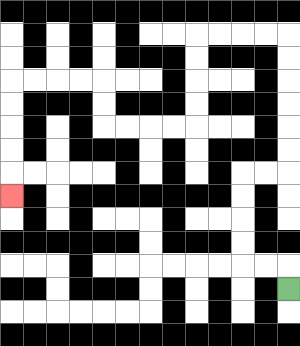{'start': '[12, 12]', 'end': '[0, 8]', 'path_directions': 'U,L,L,U,U,U,U,R,R,U,U,U,U,U,U,L,L,L,L,D,D,D,D,L,L,L,L,U,U,L,L,L,L,D,D,D,D,D', 'path_coordinates': '[[12, 12], [12, 11], [11, 11], [10, 11], [10, 10], [10, 9], [10, 8], [10, 7], [11, 7], [12, 7], [12, 6], [12, 5], [12, 4], [12, 3], [12, 2], [12, 1], [11, 1], [10, 1], [9, 1], [8, 1], [8, 2], [8, 3], [8, 4], [8, 5], [7, 5], [6, 5], [5, 5], [4, 5], [4, 4], [4, 3], [3, 3], [2, 3], [1, 3], [0, 3], [0, 4], [0, 5], [0, 6], [0, 7], [0, 8]]'}